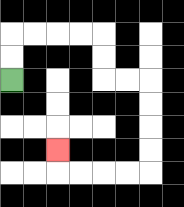{'start': '[0, 3]', 'end': '[2, 6]', 'path_directions': 'U,U,R,R,R,R,D,D,R,R,D,D,D,D,L,L,L,L,U', 'path_coordinates': '[[0, 3], [0, 2], [0, 1], [1, 1], [2, 1], [3, 1], [4, 1], [4, 2], [4, 3], [5, 3], [6, 3], [6, 4], [6, 5], [6, 6], [6, 7], [5, 7], [4, 7], [3, 7], [2, 7], [2, 6]]'}